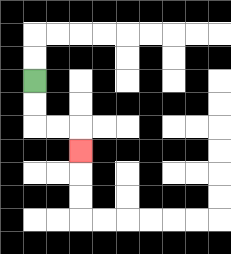{'start': '[1, 3]', 'end': '[3, 6]', 'path_directions': 'D,D,R,R,D', 'path_coordinates': '[[1, 3], [1, 4], [1, 5], [2, 5], [3, 5], [3, 6]]'}